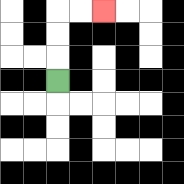{'start': '[2, 3]', 'end': '[4, 0]', 'path_directions': 'U,U,U,R,R', 'path_coordinates': '[[2, 3], [2, 2], [2, 1], [2, 0], [3, 0], [4, 0]]'}